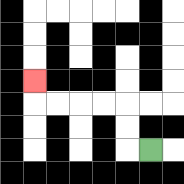{'start': '[6, 6]', 'end': '[1, 3]', 'path_directions': 'L,U,U,L,L,L,L,U', 'path_coordinates': '[[6, 6], [5, 6], [5, 5], [5, 4], [4, 4], [3, 4], [2, 4], [1, 4], [1, 3]]'}